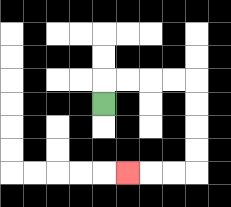{'start': '[4, 4]', 'end': '[5, 7]', 'path_directions': 'U,R,R,R,R,D,D,D,D,L,L,L', 'path_coordinates': '[[4, 4], [4, 3], [5, 3], [6, 3], [7, 3], [8, 3], [8, 4], [8, 5], [8, 6], [8, 7], [7, 7], [6, 7], [5, 7]]'}